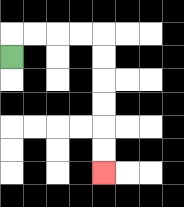{'start': '[0, 2]', 'end': '[4, 7]', 'path_directions': 'U,R,R,R,R,D,D,D,D,D,D', 'path_coordinates': '[[0, 2], [0, 1], [1, 1], [2, 1], [3, 1], [4, 1], [4, 2], [4, 3], [4, 4], [4, 5], [4, 6], [4, 7]]'}